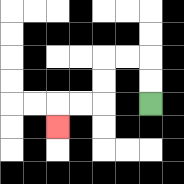{'start': '[6, 4]', 'end': '[2, 5]', 'path_directions': 'U,U,L,L,D,D,L,L,D', 'path_coordinates': '[[6, 4], [6, 3], [6, 2], [5, 2], [4, 2], [4, 3], [4, 4], [3, 4], [2, 4], [2, 5]]'}